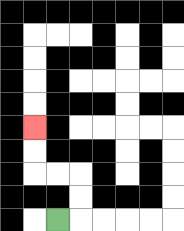{'start': '[2, 9]', 'end': '[1, 5]', 'path_directions': 'R,U,U,L,L,U,U', 'path_coordinates': '[[2, 9], [3, 9], [3, 8], [3, 7], [2, 7], [1, 7], [1, 6], [1, 5]]'}